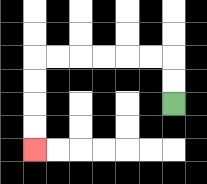{'start': '[7, 4]', 'end': '[1, 6]', 'path_directions': 'U,U,L,L,L,L,L,L,D,D,D,D', 'path_coordinates': '[[7, 4], [7, 3], [7, 2], [6, 2], [5, 2], [4, 2], [3, 2], [2, 2], [1, 2], [1, 3], [1, 4], [1, 5], [1, 6]]'}